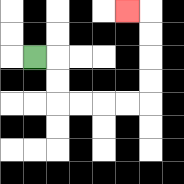{'start': '[1, 2]', 'end': '[5, 0]', 'path_directions': 'R,D,D,R,R,R,R,U,U,U,U,L', 'path_coordinates': '[[1, 2], [2, 2], [2, 3], [2, 4], [3, 4], [4, 4], [5, 4], [6, 4], [6, 3], [6, 2], [6, 1], [6, 0], [5, 0]]'}